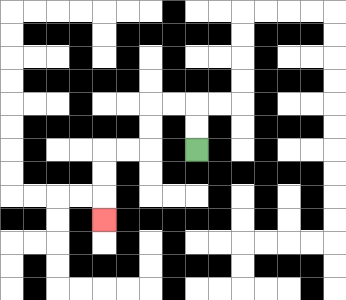{'start': '[8, 6]', 'end': '[4, 9]', 'path_directions': 'U,U,L,L,D,D,L,L,D,D,D', 'path_coordinates': '[[8, 6], [8, 5], [8, 4], [7, 4], [6, 4], [6, 5], [6, 6], [5, 6], [4, 6], [4, 7], [4, 8], [4, 9]]'}